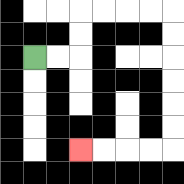{'start': '[1, 2]', 'end': '[3, 6]', 'path_directions': 'R,R,U,U,R,R,R,R,D,D,D,D,D,D,L,L,L,L', 'path_coordinates': '[[1, 2], [2, 2], [3, 2], [3, 1], [3, 0], [4, 0], [5, 0], [6, 0], [7, 0], [7, 1], [7, 2], [7, 3], [7, 4], [7, 5], [7, 6], [6, 6], [5, 6], [4, 6], [3, 6]]'}